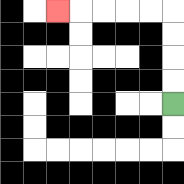{'start': '[7, 4]', 'end': '[2, 0]', 'path_directions': 'U,U,U,U,L,L,L,L,L', 'path_coordinates': '[[7, 4], [7, 3], [7, 2], [7, 1], [7, 0], [6, 0], [5, 0], [4, 0], [3, 0], [2, 0]]'}